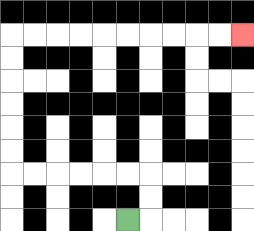{'start': '[5, 9]', 'end': '[10, 1]', 'path_directions': 'R,U,U,L,L,L,L,L,L,U,U,U,U,U,U,R,R,R,R,R,R,R,R,R,R', 'path_coordinates': '[[5, 9], [6, 9], [6, 8], [6, 7], [5, 7], [4, 7], [3, 7], [2, 7], [1, 7], [0, 7], [0, 6], [0, 5], [0, 4], [0, 3], [0, 2], [0, 1], [1, 1], [2, 1], [3, 1], [4, 1], [5, 1], [6, 1], [7, 1], [8, 1], [9, 1], [10, 1]]'}